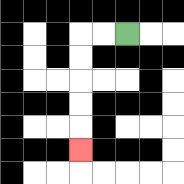{'start': '[5, 1]', 'end': '[3, 6]', 'path_directions': 'L,L,D,D,D,D,D', 'path_coordinates': '[[5, 1], [4, 1], [3, 1], [3, 2], [3, 3], [3, 4], [3, 5], [3, 6]]'}